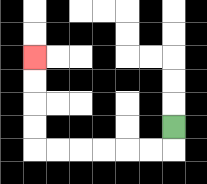{'start': '[7, 5]', 'end': '[1, 2]', 'path_directions': 'D,L,L,L,L,L,L,U,U,U,U', 'path_coordinates': '[[7, 5], [7, 6], [6, 6], [5, 6], [4, 6], [3, 6], [2, 6], [1, 6], [1, 5], [1, 4], [1, 3], [1, 2]]'}